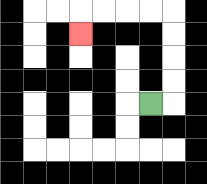{'start': '[6, 4]', 'end': '[3, 1]', 'path_directions': 'R,U,U,U,U,L,L,L,L,D', 'path_coordinates': '[[6, 4], [7, 4], [7, 3], [7, 2], [7, 1], [7, 0], [6, 0], [5, 0], [4, 0], [3, 0], [3, 1]]'}